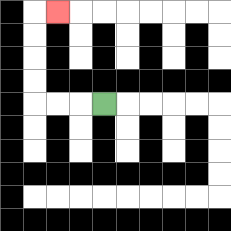{'start': '[4, 4]', 'end': '[2, 0]', 'path_directions': 'L,L,L,U,U,U,U,R', 'path_coordinates': '[[4, 4], [3, 4], [2, 4], [1, 4], [1, 3], [1, 2], [1, 1], [1, 0], [2, 0]]'}